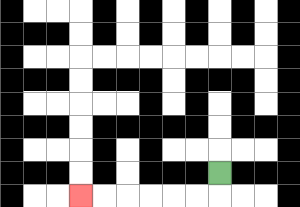{'start': '[9, 7]', 'end': '[3, 8]', 'path_directions': 'D,L,L,L,L,L,L', 'path_coordinates': '[[9, 7], [9, 8], [8, 8], [7, 8], [6, 8], [5, 8], [4, 8], [3, 8]]'}